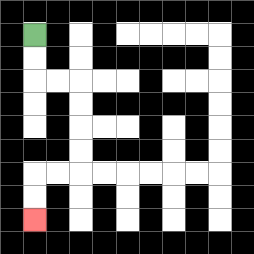{'start': '[1, 1]', 'end': '[1, 9]', 'path_directions': 'D,D,R,R,D,D,D,D,L,L,D,D', 'path_coordinates': '[[1, 1], [1, 2], [1, 3], [2, 3], [3, 3], [3, 4], [3, 5], [3, 6], [3, 7], [2, 7], [1, 7], [1, 8], [1, 9]]'}